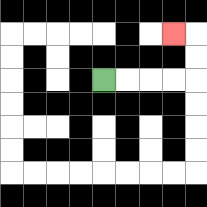{'start': '[4, 3]', 'end': '[7, 1]', 'path_directions': 'R,R,R,R,U,U,L', 'path_coordinates': '[[4, 3], [5, 3], [6, 3], [7, 3], [8, 3], [8, 2], [8, 1], [7, 1]]'}